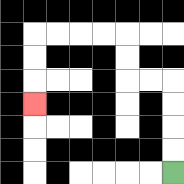{'start': '[7, 7]', 'end': '[1, 4]', 'path_directions': 'U,U,U,U,L,L,U,U,L,L,L,L,D,D,D', 'path_coordinates': '[[7, 7], [7, 6], [7, 5], [7, 4], [7, 3], [6, 3], [5, 3], [5, 2], [5, 1], [4, 1], [3, 1], [2, 1], [1, 1], [1, 2], [1, 3], [1, 4]]'}